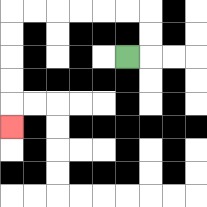{'start': '[5, 2]', 'end': '[0, 5]', 'path_directions': 'R,U,U,L,L,L,L,L,L,D,D,D,D,D', 'path_coordinates': '[[5, 2], [6, 2], [6, 1], [6, 0], [5, 0], [4, 0], [3, 0], [2, 0], [1, 0], [0, 0], [0, 1], [0, 2], [0, 3], [0, 4], [0, 5]]'}